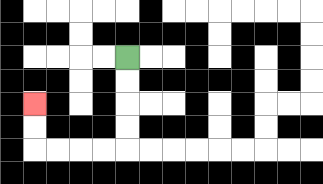{'start': '[5, 2]', 'end': '[1, 4]', 'path_directions': 'D,D,D,D,L,L,L,L,U,U', 'path_coordinates': '[[5, 2], [5, 3], [5, 4], [5, 5], [5, 6], [4, 6], [3, 6], [2, 6], [1, 6], [1, 5], [1, 4]]'}